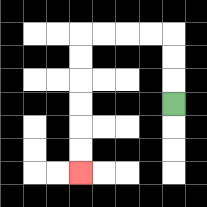{'start': '[7, 4]', 'end': '[3, 7]', 'path_directions': 'U,U,U,L,L,L,L,D,D,D,D,D,D', 'path_coordinates': '[[7, 4], [7, 3], [7, 2], [7, 1], [6, 1], [5, 1], [4, 1], [3, 1], [3, 2], [3, 3], [3, 4], [3, 5], [3, 6], [3, 7]]'}